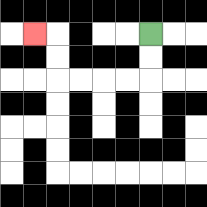{'start': '[6, 1]', 'end': '[1, 1]', 'path_directions': 'D,D,L,L,L,L,U,U,L', 'path_coordinates': '[[6, 1], [6, 2], [6, 3], [5, 3], [4, 3], [3, 3], [2, 3], [2, 2], [2, 1], [1, 1]]'}